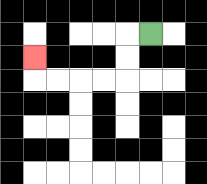{'start': '[6, 1]', 'end': '[1, 2]', 'path_directions': 'L,D,D,L,L,L,L,U', 'path_coordinates': '[[6, 1], [5, 1], [5, 2], [5, 3], [4, 3], [3, 3], [2, 3], [1, 3], [1, 2]]'}